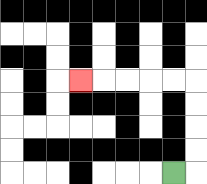{'start': '[7, 7]', 'end': '[3, 3]', 'path_directions': 'R,U,U,U,U,L,L,L,L,L', 'path_coordinates': '[[7, 7], [8, 7], [8, 6], [8, 5], [8, 4], [8, 3], [7, 3], [6, 3], [5, 3], [4, 3], [3, 3]]'}